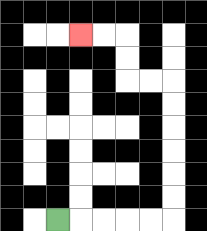{'start': '[2, 9]', 'end': '[3, 1]', 'path_directions': 'R,R,R,R,R,U,U,U,U,U,U,L,L,U,U,L,L', 'path_coordinates': '[[2, 9], [3, 9], [4, 9], [5, 9], [6, 9], [7, 9], [7, 8], [7, 7], [7, 6], [7, 5], [7, 4], [7, 3], [6, 3], [5, 3], [5, 2], [5, 1], [4, 1], [3, 1]]'}